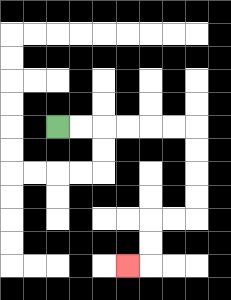{'start': '[2, 5]', 'end': '[5, 11]', 'path_directions': 'R,R,R,R,R,R,D,D,D,D,L,L,D,D,L', 'path_coordinates': '[[2, 5], [3, 5], [4, 5], [5, 5], [6, 5], [7, 5], [8, 5], [8, 6], [8, 7], [8, 8], [8, 9], [7, 9], [6, 9], [6, 10], [6, 11], [5, 11]]'}